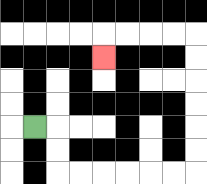{'start': '[1, 5]', 'end': '[4, 2]', 'path_directions': 'R,D,D,R,R,R,R,R,R,U,U,U,U,U,U,L,L,L,L,D', 'path_coordinates': '[[1, 5], [2, 5], [2, 6], [2, 7], [3, 7], [4, 7], [5, 7], [6, 7], [7, 7], [8, 7], [8, 6], [8, 5], [8, 4], [8, 3], [8, 2], [8, 1], [7, 1], [6, 1], [5, 1], [4, 1], [4, 2]]'}